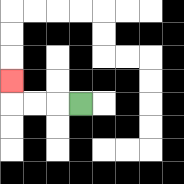{'start': '[3, 4]', 'end': '[0, 3]', 'path_directions': 'L,L,L,U', 'path_coordinates': '[[3, 4], [2, 4], [1, 4], [0, 4], [0, 3]]'}